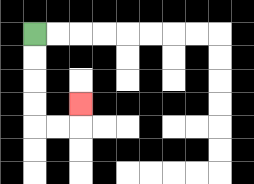{'start': '[1, 1]', 'end': '[3, 4]', 'path_directions': 'D,D,D,D,R,R,U', 'path_coordinates': '[[1, 1], [1, 2], [1, 3], [1, 4], [1, 5], [2, 5], [3, 5], [3, 4]]'}